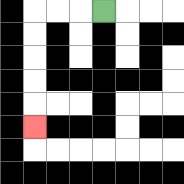{'start': '[4, 0]', 'end': '[1, 5]', 'path_directions': 'L,L,L,D,D,D,D,D', 'path_coordinates': '[[4, 0], [3, 0], [2, 0], [1, 0], [1, 1], [1, 2], [1, 3], [1, 4], [1, 5]]'}